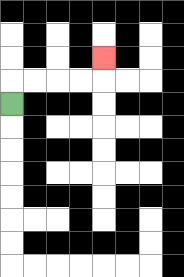{'start': '[0, 4]', 'end': '[4, 2]', 'path_directions': 'U,R,R,R,R,U', 'path_coordinates': '[[0, 4], [0, 3], [1, 3], [2, 3], [3, 3], [4, 3], [4, 2]]'}